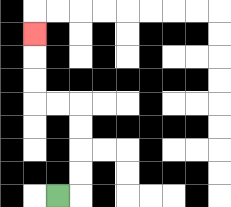{'start': '[2, 8]', 'end': '[1, 1]', 'path_directions': 'R,U,U,U,U,L,L,U,U,U', 'path_coordinates': '[[2, 8], [3, 8], [3, 7], [3, 6], [3, 5], [3, 4], [2, 4], [1, 4], [1, 3], [1, 2], [1, 1]]'}